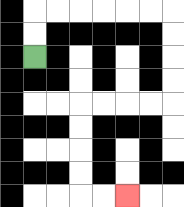{'start': '[1, 2]', 'end': '[5, 8]', 'path_directions': 'U,U,R,R,R,R,R,R,D,D,D,D,L,L,L,L,D,D,D,D,R,R', 'path_coordinates': '[[1, 2], [1, 1], [1, 0], [2, 0], [3, 0], [4, 0], [5, 0], [6, 0], [7, 0], [7, 1], [7, 2], [7, 3], [7, 4], [6, 4], [5, 4], [4, 4], [3, 4], [3, 5], [3, 6], [3, 7], [3, 8], [4, 8], [5, 8]]'}